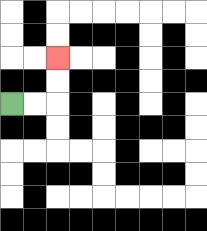{'start': '[0, 4]', 'end': '[2, 2]', 'path_directions': 'R,R,U,U', 'path_coordinates': '[[0, 4], [1, 4], [2, 4], [2, 3], [2, 2]]'}